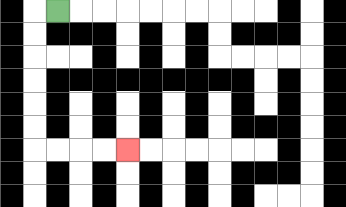{'start': '[2, 0]', 'end': '[5, 6]', 'path_directions': 'L,D,D,D,D,D,D,R,R,R,R', 'path_coordinates': '[[2, 0], [1, 0], [1, 1], [1, 2], [1, 3], [1, 4], [1, 5], [1, 6], [2, 6], [3, 6], [4, 6], [5, 6]]'}